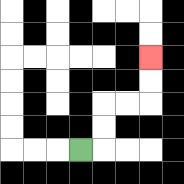{'start': '[3, 6]', 'end': '[6, 2]', 'path_directions': 'R,U,U,R,R,U,U', 'path_coordinates': '[[3, 6], [4, 6], [4, 5], [4, 4], [5, 4], [6, 4], [6, 3], [6, 2]]'}